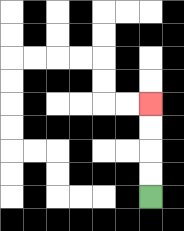{'start': '[6, 8]', 'end': '[6, 4]', 'path_directions': 'U,U,U,U', 'path_coordinates': '[[6, 8], [6, 7], [6, 6], [6, 5], [6, 4]]'}